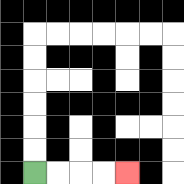{'start': '[1, 7]', 'end': '[5, 7]', 'path_directions': 'R,R,R,R', 'path_coordinates': '[[1, 7], [2, 7], [3, 7], [4, 7], [5, 7]]'}